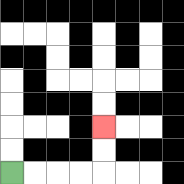{'start': '[0, 7]', 'end': '[4, 5]', 'path_directions': 'R,R,R,R,U,U', 'path_coordinates': '[[0, 7], [1, 7], [2, 7], [3, 7], [4, 7], [4, 6], [4, 5]]'}